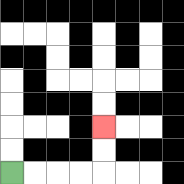{'start': '[0, 7]', 'end': '[4, 5]', 'path_directions': 'R,R,R,R,U,U', 'path_coordinates': '[[0, 7], [1, 7], [2, 7], [3, 7], [4, 7], [4, 6], [4, 5]]'}